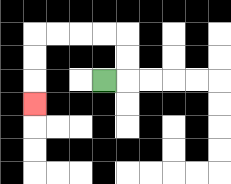{'start': '[4, 3]', 'end': '[1, 4]', 'path_directions': 'R,U,U,L,L,L,L,D,D,D', 'path_coordinates': '[[4, 3], [5, 3], [5, 2], [5, 1], [4, 1], [3, 1], [2, 1], [1, 1], [1, 2], [1, 3], [1, 4]]'}